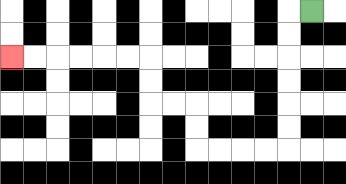{'start': '[13, 0]', 'end': '[0, 2]', 'path_directions': 'L,D,D,D,D,D,D,L,L,L,L,U,U,L,L,U,U,L,L,L,L,L,L', 'path_coordinates': '[[13, 0], [12, 0], [12, 1], [12, 2], [12, 3], [12, 4], [12, 5], [12, 6], [11, 6], [10, 6], [9, 6], [8, 6], [8, 5], [8, 4], [7, 4], [6, 4], [6, 3], [6, 2], [5, 2], [4, 2], [3, 2], [2, 2], [1, 2], [0, 2]]'}